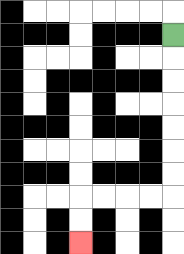{'start': '[7, 1]', 'end': '[3, 10]', 'path_directions': 'D,D,D,D,D,D,D,L,L,L,L,D,D', 'path_coordinates': '[[7, 1], [7, 2], [7, 3], [7, 4], [7, 5], [7, 6], [7, 7], [7, 8], [6, 8], [5, 8], [4, 8], [3, 8], [3, 9], [3, 10]]'}